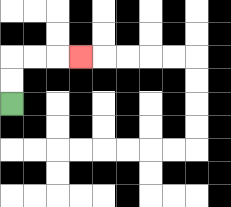{'start': '[0, 4]', 'end': '[3, 2]', 'path_directions': 'U,U,R,R,R', 'path_coordinates': '[[0, 4], [0, 3], [0, 2], [1, 2], [2, 2], [3, 2]]'}